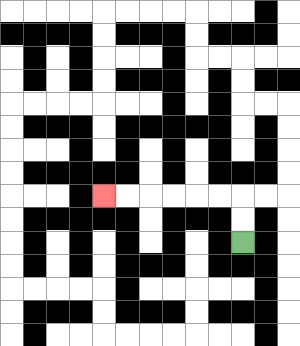{'start': '[10, 10]', 'end': '[4, 8]', 'path_directions': 'U,U,L,L,L,L,L,L', 'path_coordinates': '[[10, 10], [10, 9], [10, 8], [9, 8], [8, 8], [7, 8], [6, 8], [5, 8], [4, 8]]'}